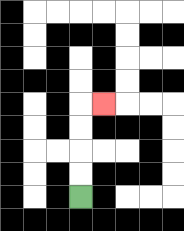{'start': '[3, 8]', 'end': '[4, 4]', 'path_directions': 'U,U,U,U,R', 'path_coordinates': '[[3, 8], [3, 7], [3, 6], [3, 5], [3, 4], [4, 4]]'}